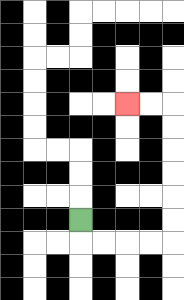{'start': '[3, 9]', 'end': '[5, 4]', 'path_directions': 'D,R,R,R,R,U,U,U,U,U,U,L,L', 'path_coordinates': '[[3, 9], [3, 10], [4, 10], [5, 10], [6, 10], [7, 10], [7, 9], [7, 8], [7, 7], [7, 6], [7, 5], [7, 4], [6, 4], [5, 4]]'}